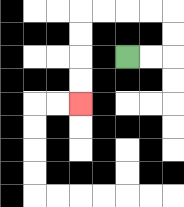{'start': '[5, 2]', 'end': '[3, 4]', 'path_directions': 'R,R,U,U,L,L,L,L,D,D,D,D', 'path_coordinates': '[[5, 2], [6, 2], [7, 2], [7, 1], [7, 0], [6, 0], [5, 0], [4, 0], [3, 0], [3, 1], [3, 2], [3, 3], [3, 4]]'}